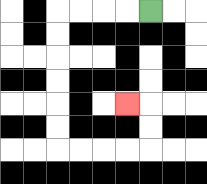{'start': '[6, 0]', 'end': '[5, 4]', 'path_directions': 'L,L,L,L,D,D,D,D,D,D,R,R,R,R,U,U,L', 'path_coordinates': '[[6, 0], [5, 0], [4, 0], [3, 0], [2, 0], [2, 1], [2, 2], [2, 3], [2, 4], [2, 5], [2, 6], [3, 6], [4, 6], [5, 6], [6, 6], [6, 5], [6, 4], [5, 4]]'}